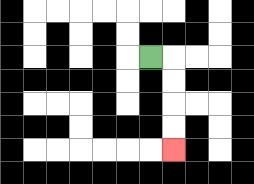{'start': '[6, 2]', 'end': '[7, 6]', 'path_directions': 'R,D,D,D,D', 'path_coordinates': '[[6, 2], [7, 2], [7, 3], [7, 4], [7, 5], [7, 6]]'}